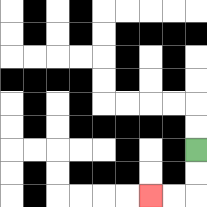{'start': '[8, 6]', 'end': '[6, 8]', 'path_directions': 'D,D,L,L', 'path_coordinates': '[[8, 6], [8, 7], [8, 8], [7, 8], [6, 8]]'}